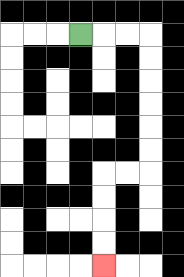{'start': '[3, 1]', 'end': '[4, 11]', 'path_directions': 'R,R,R,D,D,D,D,D,D,L,L,D,D,D,D', 'path_coordinates': '[[3, 1], [4, 1], [5, 1], [6, 1], [6, 2], [6, 3], [6, 4], [6, 5], [6, 6], [6, 7], [5, 7], [4, 7], [4, 8], [4, 9], [4, 10], [4, 11]]'}